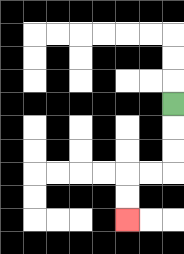{'start': '[7, 4]', 'end': '[5, 9]', 'path_directions': 'D,D,D,L,L,D,D', 'path_coordinates': '[[7, 4], [7, 5], [7, 6], [7, 7], [6, 7], [5, 7], [5, 8], [5, 9]]'}